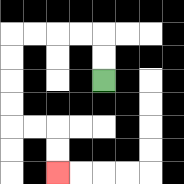{'start': '[4, 3]', 'end': '[2, 7]', 'path_directions': 'U,U,L,L,L,L,D,D,D,D,R,R,D,D', 'path_coordinates': '[[4, 3], [4, 2], [4, 1], [3, 1], [2, 1], [1, 1], [0, 1], [0, 2], [0, 3], [0, 4], [0, 5], [1, 5], [2, 5], [2, 6], [2, 7]]'}